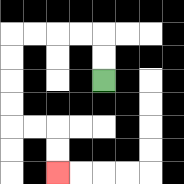{'start': '[4, 3]', 'end': '[2, 7]', 'path_directions': 'U,U,L,L,L,L,D,D,D,D,R,R,D,D', 'path_coordinates': '[[4, 3], [4, 2], [4, 1], [3, 1], [2, 1], [1, 1], [0, 1], [0, 2], [0, 3], [0, 4], [0, 5], [1, 5], [2, 5], [2, 6], [2, 7]]'}